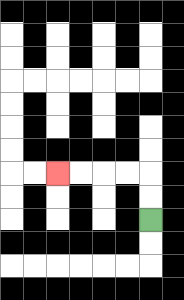{'start': '[6, 9]', 'end': '[2, 7]', 'path_directions': 'U,U,L,L,L,L', 'path_coordinates': '[[6, 9], [6, 8], [6, 7], [5, 7], [4, 7], [3, 7], [2, 7]]'}